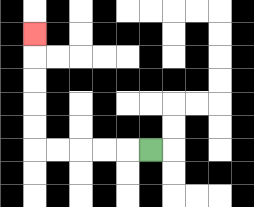{'start': '[6, 6]', 'end': '[1, 1]', 'path_directions': 'L,L,L,L,L,U,U,U,U,U', 'path_coordinates': '[[6, 6], [5, 6], [4, 6], [3, 6], [2, 6], [1, 6], [1, 5], [1, 4], [1, 3], [1, 2], [1, 1]]'}